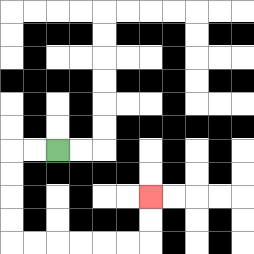{'start': '[2, 6]', 'end': '[6, 8]', 'path_directions': 'L,L,D,D,D,D,R,R,R,R,R,R,U,U', 'path_coordinates': '[[2, 6], [1, 6], [0, 6], [0, 7], [0, 8], [0, 9], [0, 10], [1, 10], [2, 10], [3, 10], [4, 10], [5, 10], [6, 10], [6, 9], [6, 8]]'}